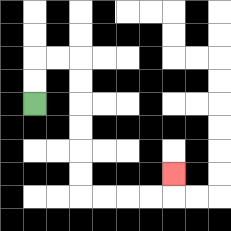{'start': '[1, 4]', 'end': '[7, 7]', 'path_directions': 'U,U,R,R,D,D,D,D,D,D,R,R,R,R,U', 'path_coordinates': '[[1, 4], [1, 3], [1, 2], [2, 2], [3, 2], [3, 3], [3, 4], [3, 5], [3, 6], [3, 7], [3, 8], [4, 8], [5, 8], [6, 8], [7, 8], [7, 7]]'}